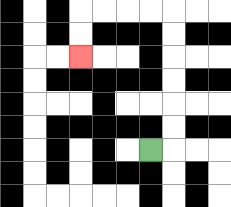{'start': '[6, 6]', 'end': '[3, 2]', 'path_directions': 'R,U,U,U,U,U,U,L,L,L,L,D,D', 'path_coordinates': '[[6, 6], [7, 6], [7, 5], [7, 4], [7, 3], [7, 2], [7, 1], [7, 0], [6, 0], [5, 0], [4, 0], [3, 0], [3, 1], [3, 2]]'}